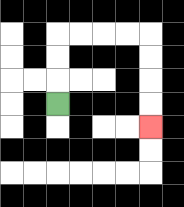{'start': '[2, 4]', 'end': '[6, 5]', 'path_directions': 'U,U,U,R,R,R,R,D,D,D,D', 'path_coordinates': '[[2, 4], [2, 3], [2, 2], [2, 1], [3, 1], [4, 1], [5, 1], [6, 1], [6, 2], [6, 3], [6, 4], [6, 5]]'}